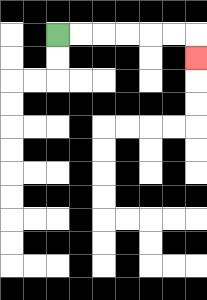{'start': '[2, 1]', 'end': '[8, 2]', 'path_directions': 'R,R,R,R,R,R,D', 'path_coordinates': '[[2, 1], [3, 1], [4, 1], [5, 1], [6, 1], [7, 1], [8, 1], [8, 2]]'}